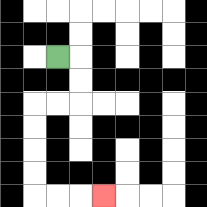{'start': '[2, 2]', 'end': '[4, 8]', 'path_directions': 'R,D,D,L,L,D,D,D,D,R,R,R', 'path_coordinates': '[[2, 2], [3, 2], [3, 3], [3, 4], [2, 4], [1, 4], [1, 5], [1, 6], [1, 7], [1, 8], [2, 8], [3, 8], [4, 8]]'}